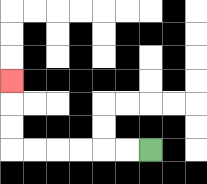{'start': '[6, 6]', 'end': '[0, 3]', 'path_directions': 'L,L,L,L,L,L,U,U,U', 'path_coordinates': '[[6, 6], [5, 6], [4, 6], [3, 6], [2, 6], [1, 6], [0, 6], [0, 5], [0, 4], [0, 3]]'}